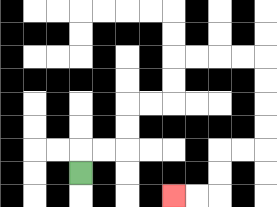{'start': '[3, 7]', 'end': '[7, 8]', 'path_directions': 'U,R,R,U,U,R,R,U,U,R,R,R,R,D,D,D,D,L,L,D,D,L,L', 'path_coordinates': '[[3, 7], [3, 6], [4, 6], [5, 6], [5, 5], [5, 4], [6, 4], [7, 4], [7, 3], [7, 2], [8, 2], [9, 2], [10, 2], [11, 2], [11, 3], [11, 4], [11, 5], [11, 6], [10, 6], [9, 6], [9, 7], [9, 8], [8, 8], [7, 8]]'}